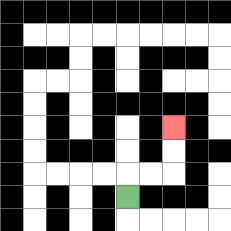{'start': '[5, 8]', 'end': '[7, 5]', 'path_directions': 'U,R,R,U,U', 'path_coordinates': '[[5, 8], [5, 7], [6, 7], [7, 7], [7, 6], [7, 5]]'}